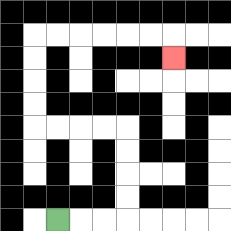{'start': '[2, 9]', 'end': '[7, 2]', 'path_directions': 'R,R,R,U,U,U,U,L,L,L,L,U,U,U,U,R,R,R,R,R,R,D', 'path_coordinates': '[[2, 9], [3, 9], [4, 9], [5, 9], [5, 8], [5, 7], [5, 6], [5, 5], [4, 5], [3, 5], [2, 5], [1, 5], [1, 4], [1, 3], [1, 2], [1, 1], [2, 1], [3, 1], [4, 1], [5, 1], [6, 1], [7, 1], [7, 2]]'}